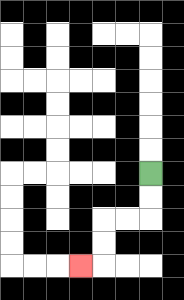{'start': '[6, 7]', 'end': '[3, 11]', 'path_directions': 'D,D,L,L,D,D,L', 'path_coordinates': '[[6, 7], [6, 8], [6, 9], [5, 9], [4, 9], [4, 10], [4, 11], [3, 11]]'}